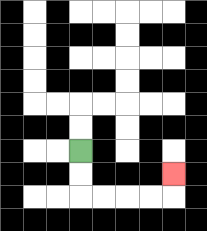{'start': '[3, 6]', 'end': '[7, 7]', 'path_directions': 'D,D,R,R,R,R,U', 'path_coordinates': '[[3, 6], [3, 7], [3, 8], [4, 8], [5, 8], [6, 8], [7, 8], [7, 7]]'}